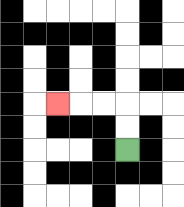{'start': '[5, 6]', 'end': '[2, 4]', 'path_directions': 'U,U,L,L,L', 'path_coordinates': '[[5, 6], [5, 5], [5, 4], [4, 4], [3, 4], [2, 4]]'}